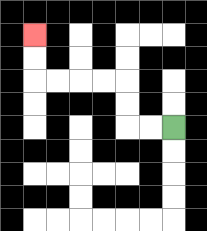{'start': '[7, 5]', 'end': '[1, 1]', 'path_directions': 'L,L,U,U,L,L,L,L,U,U', 'path_coordinates': '[[7, 5], [6, 5], [5, 5], [5, 4], [5, 3], [4, 3], [3, 3], [2, 3], [1, 3], [1, 2], [1, 1]]'}